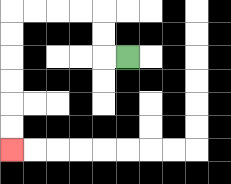{'start': '[5, 2]', 'end': '[0, 6]', 'path_directions': 'L,U,U,L,L,L,L,D,D,D,D,D,D', 'path_coordinates': '[[5, 2], [4, 2], [4, 1], [4, 0], [3, 0], [2, 0], [1, 0], [0, 0], [0, 1], [0, 2], [0, 3], [0, 4], [0, 5], [0, 6]]'}